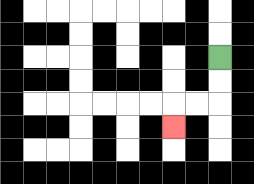{'start': '[9, 2]', 'end': '[7, 5]', 'path_directions': 'D,D,L,L,D', 'path_coordinates': '[[9, 2], [9, 3], [9, 4], [8, 4], [7, 4], [7, 5]]'}